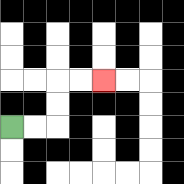{'start': '[0, 5]', 'end': '[4, 3]', 'path_directions': 'R,R,U,U,R,R', 'path_coordinates': '[[0, 5], [1, 5], [2, 5], [2, 4], [2, 3], [3, 3], [4, 3]]'}